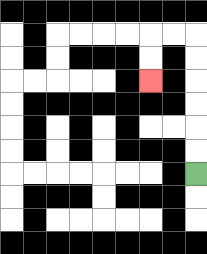{'start': '[8, 7]', 'end': '[6, 3]', 'path_directions': 'U,U,U,U,U,U,L,L,D,D', 'path_coordinates': '[[8, 7], [8, 6], [8, 5], [8, 4], [8, 3], [8, 2], [8, 1], [7, 1], [6, 1], [6, 2], [6, 3]]'}